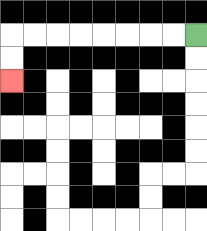{'start': '[8, 1]', 'end': '[0, 3]', 'path_directions': 'L,L,L,L,L,L,L,L,D,D', 'path_coordinates': '[[8, 1], [7, 1], [6, 1], [5, 1], [4, 1], [3, 1], [2, 1], [1, 1], [0, 1], [0, 2], [0, 3]]'}